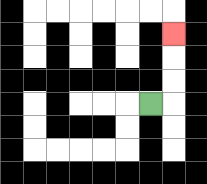{'start': '[6, 4]', 'end': '[7, 1]', 'path_directions': 'R,U,U,U', 'path_coordinates': '[[6, 4], [7, 4], [7, 3], [7, 2], [7, 1]]'}